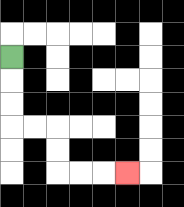{'start': '[0, 2]', 'end': '[5, 7]', 'path_directions': 'D,D,D,R,R,D,D,R,R,R', 'path_coordinates': '[[0, 2], [0, 3], [0, 4], [0, 5], [1, 5], [2, 5], [2, 6], [2, 7], [3, 7], [4, 7], [5, 7]]'}